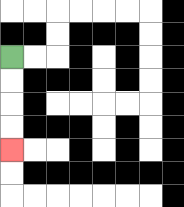{'start': '[0, 2]', 'end': '[0, 6]', 'path_directions': 'D,D,D,D', 'path_coordinates': '[[0, 2], [0, 3], [0, 4], [0, 5], [0, 6]]'}